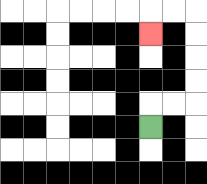{'start': '[6, 5]', 'end': '[6, 1]', 'path_directions': 'U,R,R,U,U,U,U,L,L,D', 'path_coordinates': '[[6, 5], [6, 4], [7, 4], [8, 4], [8, 3], [8, 2], [8, 1], [8, 0], [7, 0], [6, 0], [6, 1]]'}